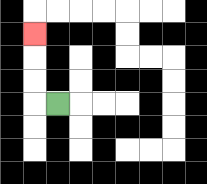{'start': '[2, 4]', 'end': '[1, 1]', 'path_directions': 'L,U,U,U', 'path_coordinates': '[[2, 4], [1, 4], [1, 3], [1, 2], [1, 1]]'}